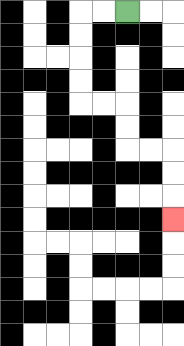{'start': '[5, 0]', 'end': '[7, 9]', 'path_directions': 'L,L,D,D,D,D,R,R,D,D,R,R,D,D,D', 'path_coordinates': '[[5, 0], [4, 0], [3, 0], [3, 1], [3, 2], [3, 3], [3, 4], [4, 4], [5, 4], [5, 5], [5, 6], [6, 6], [7, 6], [7, 7], [7, 8], [7, 9]]'}